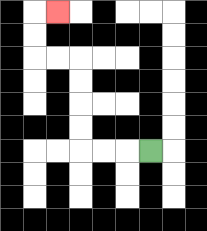{'start': '[6, 6]', 'end': '[2, 0]', 'path_directions': 'L,L,L,U,U,U,U,L,L,U,U,R', 'path_coordinates': '[[6, 6], [5, 6], [4, 6], [3, 6], [3, 5], [3, 4], [3, 3], [3, 2], [2, 2], [1, 2], [1, 1], [1, 0], [2, 0]]'}